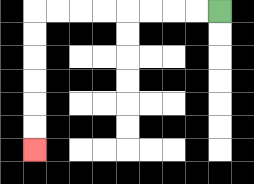{'start': '[9, 0]', 'end': '[1, 6]', 'path_directions': 'L,L,L,L,L,L,L,L,D,D,D,D,D,D', 'path_coordinates': '[[9, 0], [8, 0], [7, 0], [6, 0], [5, 0], [4, 0], [3, 0], [2, 0], [1, 0], [1, 1], [1, 2], [1, 3], [1, 4], [1, 5], [1, 6]]'}